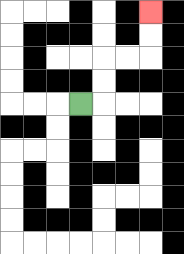{'start': '[3, 4]', 'end': '[6, 0]', 'path_directions': 'R,U,U,R,R,U,U', 'path_coordinates': '[[3, 4], [4, 4], [4, 3], [4, 2], [5, 2], [6, 2], [6, 1], [6, 0]]'}